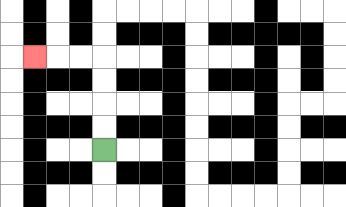{'start': '[4, 6]', 'end': '[1, 2]', 'path_directions': 'U,U,U,U,L,L,L', 'path_coordinates': '[[4, 6], [4, 5], [4, 4], [4, 3], [4, 2], [3, 2], [2, 2], [1, 2]]'}